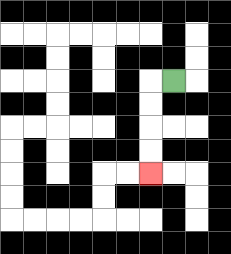{'start': '[7, 3]', 'end': '[6, 7]', 'path_directions': 'L,D,D,D,D', 'path_coordinates': '[[7, 3], [6, 3], [6, 4], [6, 5], [6, 6], [6, 7]]'}